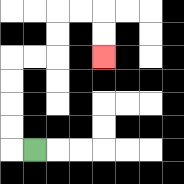{'start': '[1, 6]', 'end': '[4, 2]', 'path_directions': 'L,U,U,U,U,R,R,U,U,R,R,D,D', 'path_coordinates': '[[1, 6], [0, 6], [0, 5], [0, 4], [0, 3], [0, 2], [1, 2], [2, 2], [2, 1], [2, 0], [3, 0], [4, 0], [4, 1], [4, 2]]'}